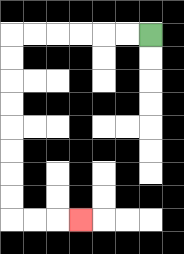{'start': '[6, 1]', 'end': '[3, 9]', 'path_directions': 'L,L,L,L,L,L,D,D,D,D,D,D,D,D,R,R,R', 'path_coordinates': '[[6, 1], [5, 1], [4, 1], [3, 1], [2, 1], [1, 1], [0, 1], [0, 2], [0, 3], [0, 4], [0, 5], [0, 6], [0, 7], [0, 8], [0, 9], [1, 9], [2, 9], [3, 9]]'}